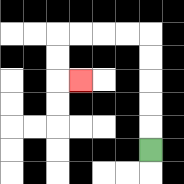{'start': '[6, 6]', 'end': '[3, 3]', 'path_directions': 'U,U,U,U,U,L,L,L,L,D,D,R', 'path_coordinates': '[[6, 6], [6, 5], [6, 4], [6, 3], [6, 2], [6, 1], [5, 1], [4, 1], [3, 1], [2, 1], [2, 2], [2, 3], [3, 3]]'}